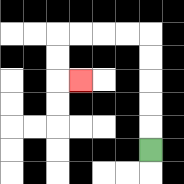{'start': '[6, 6]', 'end': '[3, 3]', 'path_directions': 'U,U,U,U,U,L,L,L,L,D,D,R', 'path_coordinates': '[[6, 6], [6, 5], [6, 4], [6, 3], [6, 2], [6, 1], [5, 1], [4, 1], [3, 1], [2, 1], [2, 2], [2, 3], [3, 3]]'}